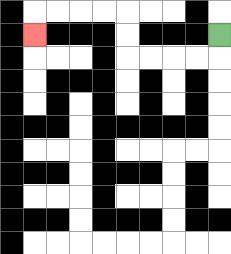{'start': '[9, 1]', 'end': '[1, 1]', 'path_directions': 'D,L,L,L,L,U,U,L,L,L,L,D', 'path_coordinates': '[[9, 1], [9, 2], [8, 2], [7, 2], [6, 2], [5, 2], [5, 1], [5, 0], [4, 0], [3, 0], [2, 0], [1, 0], [1, 1]]'}